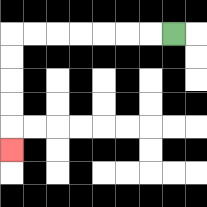{'start': '[7, 1]', 'end': '[0, 6]', 'path_directions': 'L,L,L,L,L,L,L,D,D,D,D,D', 'path_coordinates': '[[7, 1], [6, 1], [5, 1], [4, 1], [3, 1], [2, 1], [1, 1], [0, 1], [0, 2], [0, 3], [0, 4], [0, 5], [0, 6]]'}